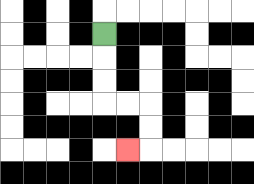{'start': '[4, 1]', 'end': '[5, 6]', 'path_directions': 'D,D,D,R,R,D,D,L', 'path_coordinates': '[[4, 1], [4, 2], [4, 3], [4, 4], [5, 4], [6, 4], [6, 5], [6, 6], [5, 6]]'}